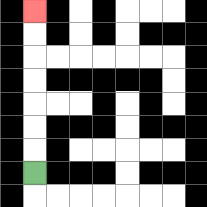{'start': '[1, 7]', 'end': '[1, 0]', 'path_directions': 'U,U,U,U,U,U,U', 'path_coordinates': '[[1, 7], [1, 6], [1, 5], [1, 4], [1, 3], [1, 2], [1, 1], [1, 0]]'}